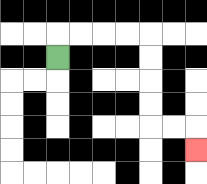{'start': '[2, 2]', 'end': '[8, 6]', 'path_directions': 'U,R,R,R,R,D,D,D,D,R,R,D', 'path_coordinates': '[[2, 2], [2, 1], [3, 1], [4, 1], [5, 1], [6, 1], [6, 2], [6, 3], [6, 4], [6, 5], [7, 5], [8, 5], [8, 6]]'}